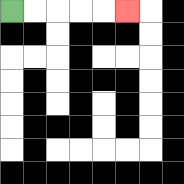{'start': '[0, 0]', 'end': '[5, 0]', 'path_directions': 'R,R,R,R,R', 'path_coordinates': '[[0, 0], [1, 0], [2, 0], [3, 0], [4, 0], [5, 0]]'}